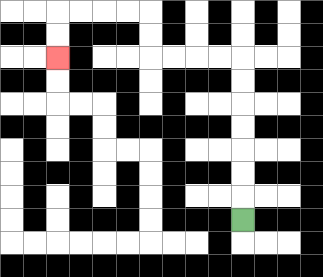{'start': '[10, 9]', 'end': '[2, 2]', 'path_directions': 'U,U,U,U,U,U,U,L,L,L,L,U,U,L,L,L,L,D,D', 'path_coordinates': '[[10, 9], [10, 8], [10, 7], [10, 6], [10, 5], [10, 4], [10, 3], [10, 2], [9, 2], [8, 2], [7, 2], [6, 2], [6, 1], [6, 0], [5, 0], [4, 0], [3, 0], [2, 0], [2, 1], [2, 2]]'}